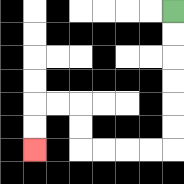{'start': '[7, 0]', 'end': '[1, 6]', 'path_directions': 'D,D,D,D,D,D,L,L,L,L,U,U,L,L,D,D', 'path_coordinates': '[[7, 0], [7, 1], [7, 2], [7, 3], [7, 4], [7, 5], [7, 6], [6, 6], [5, 6], [4, 6], [3, 6], [3, 5], [3, 4], [2, 4], [1, 4], [1, 5], [1, 6]]'}